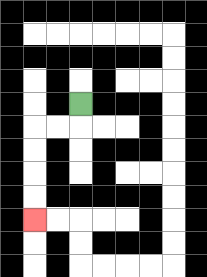{'start': '[3, 4]', 'end': '[1, 9]', 'path_directions': 'D,L,L,D,D,D,D', 'path_coordinates': '[[3, 4], [3, 5], [2, 5], [1, 5], [1, 6], [1, 7], [1, 8], [1, 9]]'}